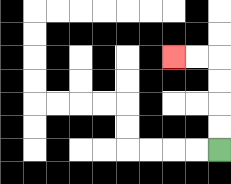{'start': '[9, 6]', 'end': '[7, 2]', 'path_directions': 'U,U,U,U,L,L', 'path_coordinates': '[[9, 6], [9, 5], [9, 4], [9, 3], [9, 2], [8, 2], [7, 2]]'}